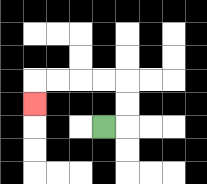{'start': '[4, 5]', 'end': '[1, 4]', 'path_directions': 'R,U,U,L,L,L,L,D', 'path_coordinates': '[[4, 5], [5, 5], [5, 4], [5, 3], [4, 3], [3, 3], [2, 3], [1, 3], [1, 4]]'}